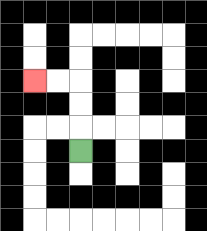{'start': '[3, 6]', 'end': '[1, 3]', 'path_directions': 'U,U,U,L,L', 'path_coordinates': '[[3, 6], [3, 5], [3, 4], [3, 3], [2, 3], [1, 3]]'}